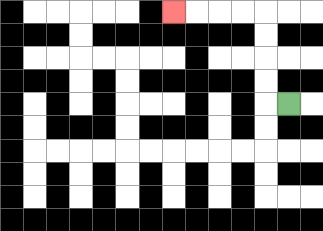{'start': '[12, 4]', 'end': '[7, 0]', 'path_directions': 'L,U,U,U,U,L,L,L,L', 'path_coordinates': '[[12, 4], [11, 4], [11, 3], [11, 2], [11, 1], [11, 0], [10, 0], [9, 0], [8, 0], [7, 0]]'}